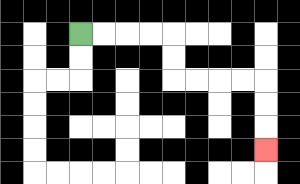{'start': '[3, 1]', 'end': '[11, 6]', 'path_directions': 'R,R,R,R,D,D,R,R,R,R,D,D,D', 'path_coordinates': '[[3, 1], [4, 1], [5, 1], [6, 1], [7, 1], [7, 2], [7, 3], [8, 3], [9, 3], [10, 3], [11, 3], [11, 4], [11, 5], [11, 6]]'}